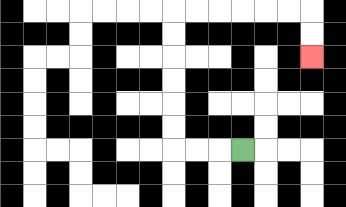{'start': '[10, 6]', 'end': '[13, 2]', 'path_directions': 'L,L,L,U,U,U,U,U,U,R,R,R,R,R,R,D,D', 'path_coordinates': '[[10, 6], [9, 6], [8, 6], [7, 6], [7, 5], [7, 4], [7, 3], [7, 2], [7, 1], [7, 0], [8, 0], [9, 0], [10, 0], [11, 0], [12, 0], [13, 0], [13, 1], [13, 2]]'}